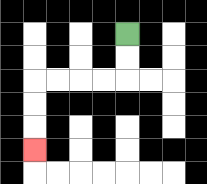{'start': '[5, 1]', 'end': '[1, 6]', 'path_directions': 'D,D,L,L,L,L,D,D,D', 'path_coordinates': '[[5, 1], [5, 2], [5, 3], [4, 3], [3, 3], [2, 3], [1, 3], [1, 4], [1, 5], [1, 6]]'}